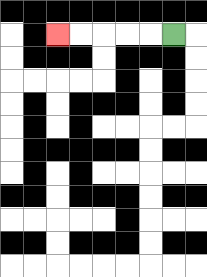{'start': '[7, 1]', 'end': '[2, 1]', 'path_directions': 'L,L,L,L,L', 'path_coordinates': '[[7, 1], [6, 1], [5, 1], [4, 1], [3, 1], [2, 1]]'}